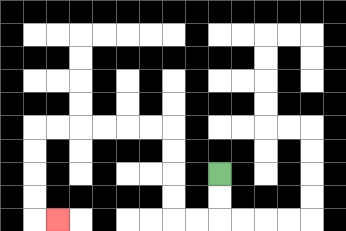{'start': '[9, 7]', 'end': '[2, 9]', 'path_directions': 'D,D,L,L,U,U,U,U,L,L,L,L,L,L,D,D,D,D,R', 'path_coordinates': '[[9, 7], [9, 8], [9, 9], [8, 9], [7, 9], [7, 8], [7, 7], [7, 6], [7, 5], [6, 5], [5, 5], [4, 5], [3, 5], [2, 5], [1, 5], [1, 6], [1, 7], [1, 8], [1, 9], [2, 9]]'}